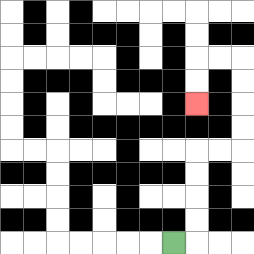{'start': '[7, 10]', 'end': '[8, 4]', 'path_directions': 'R,U,U,U,U,R,R,U,U,U,U,L,L,D,D', 'path_coordinates': '[[7, 10], [8, 10], [8, 9], [8, 8], [8, 7], [8, 6], [9, 6], [10, 6], [10, 5], [10, 4], [10, 3], [10, 2], [9, 2], [8, 2], [8, 3], [8, 4]]'}